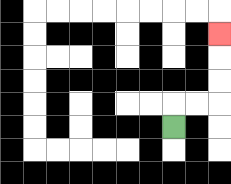{'start': '[7, 5]', 'end': '[9, 1]', 'path_directions': 'U,R,R,U,U,U', 'path_coordinates': '[[7, 5], [7, 4], [8, 4], [9, 4], [9, 3], [9, 2], [9, 1]]'}